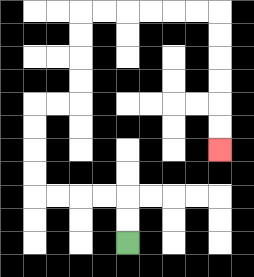{'start': '[5, 10]', 'end': '[9, 6]', 'path_directions': 'U,U,L,L,L,L,U,U,U,U,R,R,U,U,U,U,R,R,R,R,R,R,D,D,D,D,D,D', 'path_coordinates': '[[5, 10], [5, 9], [5, 8], [4, 8], [3, 8], [2, 8], [1, 8], [1, 7], [1, 6], [1, 5], [1, 4], [2, 4], [3, 4], [3, 3], [3, 2], [3, 1], [3, 0], [4, 0], [5, 0], [6, 0], [7, 0], [8, 0], [9, 0], [9, 1], [9, 2], [9, 3], [9, 4], [9, 5], [9, 6]]'}